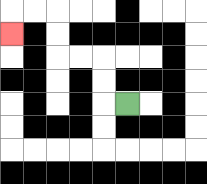{'start': '[5, 4]', 'end': '[0, 1]', 'path_directions': 'L,U,U,L,L,U,U,L,L,D', 'path_coordinates': '[[5, 4], [4, 4], [4, 3], [4, 2], [3, 2], [2, 2], [2, 1], [2, 0], [1, 0], [0, 0], [0, 1]]'}